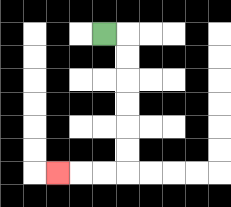{'start': '[4, 1]', 'end': '[2, 7]', 'path_directions': 'R,D,D,D,D,D,D,L,L,L', 'path_coordinates': '[[4, 1], [5, 1], [5, 2], [5, 3], [5, 4], [5, 5], [5, 6], [5, 7], [4, 7], [3, 7], [2, 7]]'}